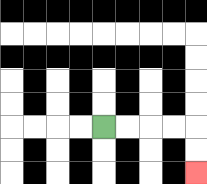{'start': '[4, 5]', 'end': '[8, 7]', 'path_directions': 'R,R,R,R,D,D', 'path_coordinates': '[[4, 5], [5, 5], [6, 5], [7, 5], [8, 5], [8, 6], [8, 7]]'}